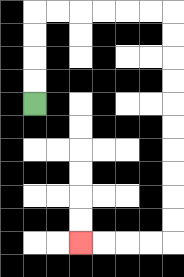{'start': '[1, 4]', 'end': '[3, 10]', 'path_directions': 'U,U,U,U,R,R,R,R,R,R,D,D,D,D,D,D,D,D,D,D,L,L,L,L', 'path_coordinates': '[[1, 4], [1, 3], [1, 2], [1, 1], [1, 0], [2, 0], [3, 0], [4, 0], [5, 0], [6, 0], [7, 0], [7, 1], [7, 2], [7, 3], [7, 4], [7, 5], [7, 6], [7, 7], [7, 8], [7, 9], [7, 10], [6, 10], [5, 10], [4, 10], [3, 10]]'}